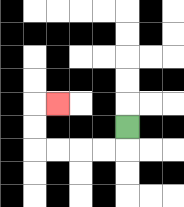{'start': '[5, 5]', 'end': '[2, 4]', 'path_directions': 'D,L,L,L,L,U,U,R', 'path_coordinates': '[[5, 5], [5, 6], [4, 6], [3, 6], [2, 6], [1, 6], [1, 5], [1, 4], [2, 4]]'}